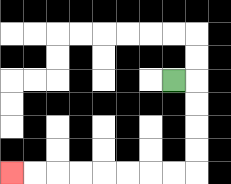{'start': '[7, 3]', 'end': '[0, 7]', 'path_directions': 'R,D,D,D,D,L,L,L,L,L,L,L,L', 'path_coordinates': '[[7, 3], [8, 3], [8, 4], [8, 5], [8, 6], [8, 7], [7, 7], [6, 7], [5, 7], [4, 7], [3, 7], [2, 7], [1, 7], [0, 7]]'}